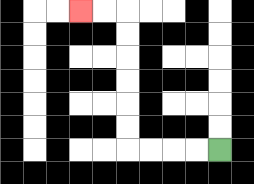{'start': '[9, 6]', 'end': '[3, 0]', 'path_directions': 'L,L,L,L,U,U,U,U,U,U,L,L', 'path_coordinates': '[[9, 6], [8, 6], [7, 6], [6, 6], [5, 6], [5, 5], [5, 4], [5, 3], [5, 2], [5, 1], [5, 0], [4, 0], [3, 0]]'}